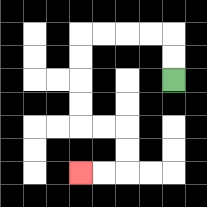{'start': '[7, 3]', 'end': '[3, 7]', 'path_directions': 'U,U,L,L,L,L,D,D,D,D,R,R,D,D,L,L', 'path_coordinates': '[[7, 3], [7, 2], [7, 1], [6, 1], [5, 1], [4, 1], [3, 1], [3, 2], [3, 3], [3, 4], [3, 5], [4, 5], [5, 5], [5, 6], [5, 7], [4, 7], [3, 7]]'}